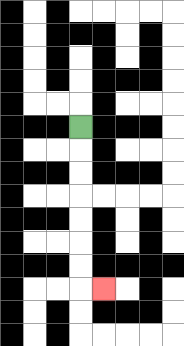{'start': '[3, 5]', 'end': '[4, 12]', 'path_directions': 'D,D,D,D,D,D,D,R', 'path_coordinates': '[[3, 5], [3, 6], [3, 7], [3, 8], [3, 9], [3, 10], [3, 11], [3, 12], [4, 12]]'}